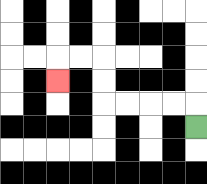{'start': '[8, 5]', 'end': '[2, 3]', 'path_directions': 'U,L,L,L,L,U,U,L,L,D', 'path_coordinates': '[[8, 5], [8, 4], [7, 4], [6, 4], [5, 4], [4, 4], [4, 3], [4, 2], [3, 2], [2, 2], [2, 3]]'}